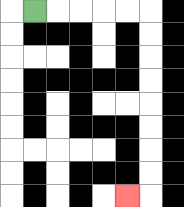{'start': '[1, 0]', 'end': '[5, 8]', 'path_directions': 'R,R,R,R,R,D,D,D,D,D,D,D,D,L', 'path_coordinates': '[[1, 0], [2, 0], [3, 0], [4, 0], [5, 0], [6, 0], [6, 1], [6, 2], [6, 3], [6, 4], [6, 5], [6, 6], [6, 7], [6, 8], [5, 8]]'}